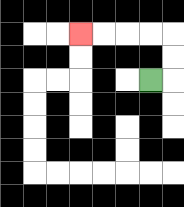{'start': '[6, 3]', 'end': '[3, 1]', 'path_directions': 'R,U,U,L,L,L,L', 'path_coordinates': '[[6, 3], [7, 3], [7, 2], [7, 1], [6, 1], [5, 1], [4, 1], [3, 1]]'}